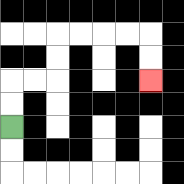{'start': '[0, 5]', 'end': '[6, 3]', 'path_directions': 'U,U,R,R,U,U,R,R,R,R,D,D', 'path_coordinates': '[[0, 5], [0, 4], [0, 3], [1, 3], [2, 3], [2, 2], [2, 1], [3, 1], [4, 1], [5, 1], [6, 1], [6, 2], [6, 3]]'}